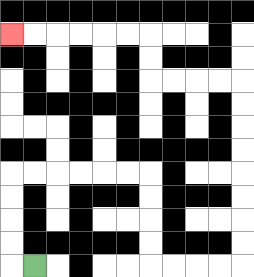{'start': '[1, 11]', 'end': '[0, 1]', 'path_directions': 'L,U,U,U,U,R,R,R,R,R,R,D,D,D,D,R,R,R,R,U,U,U,U,U,U,U,U,L,L,L,L,U,U,L,L,L,L,L,L', 'path_coordinates': '[[1, 11], [0, 11], [0, 10], [0, 9], [0, 8], [0, 7], [1, 7], [2, 7], [3, 7], [4, 7], [5, 7], [6, 7], [6, 8], [6, 9], [6, 10], [6, 11], [7, 11], [8, 11], [9, 11], [10, 11], [10, 10], [10, 9], [10, 8], [10, 7], [10, 6], [10, 5], [10, 4], [10, 3], [9, 3], [8, 3], [7, 3], [6, 3], [6, 2], [6, 1], [5, 1], [4, 1], [3, 1], [2, 1], [1, 1], [0, 1]]'}